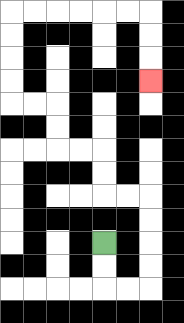{'start': '[4, 10]', 'end': '[6, 3]', 'path_directions': 'D,D,R,R,U,U,U,U,L,L,U,U,L,L,U,U,L,L,U,U,U,U,R,R,R,R,R,R,D,D,D', 'path_coordinates': '[[4, 10], [4, 11], [4, 12], [5, 12], [6, 12], [6, 11], [6, 10], [6, 9], [6, 8], [5, 8], [4, 8], [4, 7], [4, 6], [3, 6], [2, 6], [2, 5], [2, 4], [1, 4], [0, 4], [0, 3], [0, 2], [0, 1], [0, 0], [1, 0], [2, 0], [3, 0], [4, 0], [5, 0], [6, 0], [6, 1], [6, 2], [6, 3]]'}